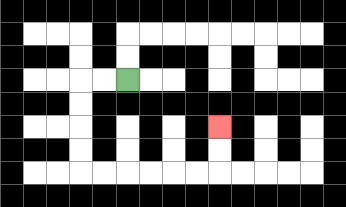{'start': '[5, 3]', 'end': '[9, 5]', 'path_directions': 'L,L,D,D,D,D,R,R,R,R,R,R,U,U', 'path_coordinates': '[[5, 3], [4, 3], [3, 3], [3, 4], [3, 5], [3, 6], [3, 7], [4, 7], [5, 7], [6, 7], [7, 7], [8, 7], [9, 7], [9, 6], [9, 5]]'}